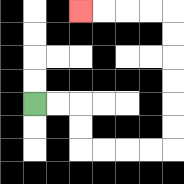{'start': '[1, 4]', 'end': '[3, 0]', 'path_directions': 'R,R,D,D,R,R,R,R,U,U,U,U,U,U,L,L,L,L', 'path_coordinates': '[[1, 4], [2, 4], [3, 4], [3, 5], [3, 6], [4, 6], [5, 6], [6, 6], [7, 6], [7, 5], [7, 4], [7, 3], [7, 2], [7, 1], [7, 0], [6, 0], [5, 0], [4, 0], [3, 0]]'}